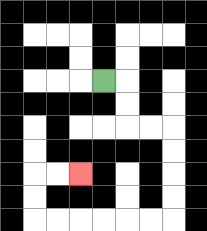{'start': '[4, 3]', 'end': '[3, 7]', 'path_directions': 'R,D,D,R,R,D,D,D,D,L,L,L,L,L,L,U,U,R,R', 'path_coordinates': '[[4, 3], [5, 3], [5, 4], [5, 5], [6, 5], [7, 5], [7, 6], [7, 7], [7, 8], [7, 9], [6, 9], [5, 9], [4, 9], [3, 9], [2, 9], [1, 9], [1, 8], [1, 7], [2, 7], [3, 7]]'}